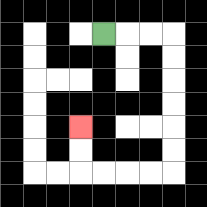{'start': '[4, 1]', 'end': '[3, 5]', 'path_directions': 'R,R,R,D,D,D,D,D,D,L,L,L,L,U,U', 'path_coordinates': '[[4, 1], [5, 1], [6, 1], [7, 1], [7, 2], [7, 3], [7, 4], [7, 5], [7, 6], [7, 7], [6, 7], [5, 7], [4, 7], [3, 7], [3, 6], [3, 5]]'}